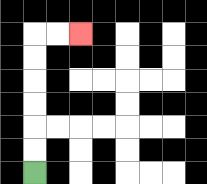{'start': '[1, 7]', 'end': '[3, 1]', 'path_directions': 'U,U,U,U,U,U,R,R', 'path_coordinates': '[[1, 7], [1, 6], [1, 5], [1, 4], [1, 3], [1, 2], [1, 1], [2, 1], [3, 1]]'}